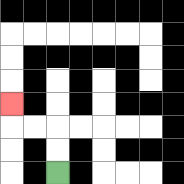{'start': '[2, 7]', 'end': '[0, 4]', 'path_directions': 'U,U,L,L,U', 'path_coordinates': '[[2, 7], [2, 6], [2, 5], [1, 5], [0, 5], [0, 4]]'}